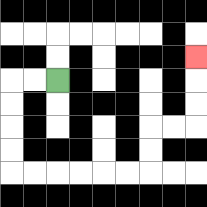{'start': '[2, 3]', 'end': '[8, 2]', 'path_directions': 'L,L,D,D,D,D,R,R,R,R,R,R,U,U,R,R,U,U,U', 'path_coordinates': '[[2, 3], [1, 3], [0, 3], [0, 4], [0, 5], [0, 6], [0, 7], [1, 7], [2, 7], [3, 7], [4, 7], [5, 7], [6, 7], [6, 6], [6, 5], [7, 5], [8, 5], [8, 4], [8, 3], [8, 2]]'}